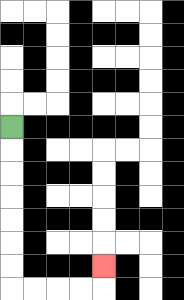{'start': '[0, 5]', 'end': '[4, 11]', 'path_directions': 'D,D,D,D,D,D,D,R,R,R,R,U', 'path_coordinates': '[[0, 5], [0, 6], [0, 7], [0, 8], [0, 9], [0, 10], [0, 11], [0, 12], [1, 12], [2, 12], [3, 12], [4, 12], [4, 11]]'}